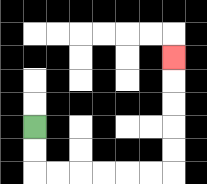{'start': '[1, 5]', 'end': '[7, 2]', 'path_directions': 'D,D,R,R,R,R,R,R,U,U,U,U,U', 'path_coordinates': '[[1, 5], [1, 6], [1, 7], [2, 7], [3, 7], [4, 7], [5, 7], [6, 7], [7, 7], [7, 6], [7, 5], [7, 4], [7, 3], [7, 2]]'}